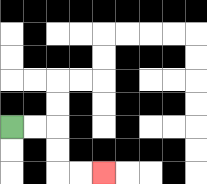{'start': '[0, 5]', 'end': '[4, 7]', 'path_directions': 'R,R,D,D,R,R', 'path_coordinates': '[[0, 5], [1, 5], [2, 5], [2, 6], [2, 7], [3, 7], [4, 7]]'}